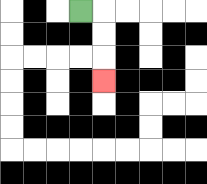{'start': '[3, 0]', 'end': '[4, 3]', 'path_directions': 'R,D,D,D', 'path_coordinates': '[[3, 0], [4, 0], [4, 1], [4, 2], [4, 3]]'}